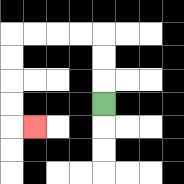{'start': '[4, 4]', 'end': '[1, 5]', 'path_directions': 'U,U,U,L,L,L,L,D,D,D,D,R', 'path_coordinates': '[[4, 4], [4, 3], [4, 2], [4, 1], [3, 1], [2, 1], [1, 1], [0, 1], [0, 2], [0, 3], [0, 4], [0, 5], [1, 5]]'}